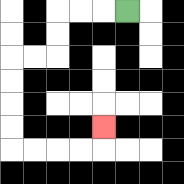{'start': '[5, 0]', 'end': '[4, 5]', 'path_directions': 'L,L,L,D,D,L,L,D,D,D,D,R,R,R,R,U', 'path_coordinates': '[[5, 0], [4, 0], [3, 0], [2, 0], [2, 1], [2, 2], [1, 2], [0, 2], [0, 3], [0, 4], [0, 5], [0, 6], [1, 6], [2, 6], [3, 6], [4, 6], [4, 5]]'}